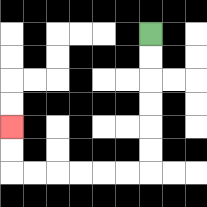{'start': '[6, 1]', 'end': '[0, 5]', 'path_directions': 'D,D,D,D,D,D,L,L,L,L,L,L,U,U', 'path_coordinates': '[[6, 1], [6, 2], [6, 3], [6, 4], [6, 5], [6, 6], [6, 7], [5, 7], [4, 7], [3, 7], [2, 7], [1, 7], [0, 7], [0, 6], [0, 5]]'}